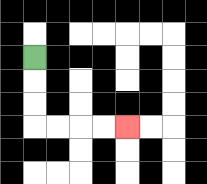{'start': '[1, 2]', 'end': '[5, 5]', 'path_directions': 'D,D,D,R,R,R,R', 'path_coordinates': '[[1, 2], [1, 3], [1, 4], [1, 5], [2, 5], [3, 5], [4, 5], [5, 5]]'}